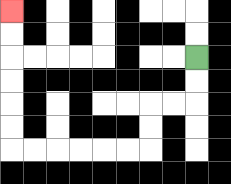{'start': '[8, 2]', 'end': '[0, 0]', 'path_directions': 'D,D,L,L,D,D,L,L,L,L,L,L,U,U,U,U,U,U', 'path_coordinates': '[[8, 2], [8, 3], [8, 4], [7, 4], [6, 4], [6, 5], [6, 6], [5, 6], [4, 6], [3, 6], [2, 6], [1, 6], [0, 6], [0, 5], [0, 4], [0, 3], [0, 2], [0, 1], [0, 0]]'}